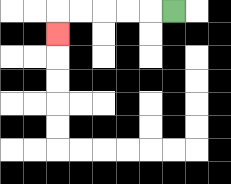{'start': '[7, 0]', 'end': '[2, 1]', 'path_directions': 'L,L,L,L,L,D', 'path_coordinates': '[[7, 0], [6, 0], [5, 0], [4, 0], [3, 0], [2, 0], [2, 1]]'}